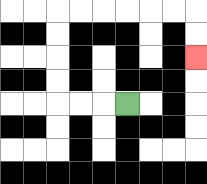{'start': '[5, 4]', 'end': '[8, 2]', 'path_directions': 'L,L,L,U,U,U,U,R,R,R,R,R,R,D,D', 'path_coordinates': '[[5, 4], [4, 4], [3, 4], [2, 4], [2, 3], [2, 2], [2, 1], [2, 0], [3, 0], [4, 0], [5, 0], [6, 0], [7, 0], [8, 0], [8, 1], [8, 2]]'}